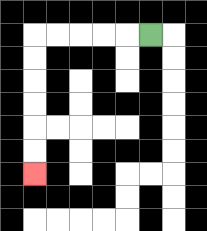{'start': '[6, 1]', 'end': '[1, 7]', 'path_directions': 'L,L,L,L,L,D,D,D,D,D,D', 'path_coordinates': '[[6, 1], [5, 1], [4, 1], [3, 1], [2, 1], [1, 1], [1, 2], [1, 3], [1, 4], [1, 5], [1, 6], [1, 7]]'}